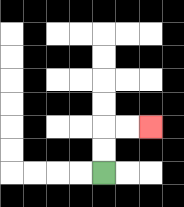{'start': '[4, 7]', 'end': '[6, 5]', 'path_directions': 'U,U,R,R', 'path_coordinates': '[[4, 7], [4, 6], [4, 5], [5, 5], [6, 5]]'}